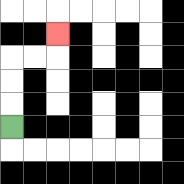{'start': '[0, 5]', 'end': '[2, 1]', 'path_directions': 'U,U,U,R,R,U', 'path_coordinates': '[[0, 5], [0, 4], [0, 3], [0, 2], [1, 2], [2, 2], [2, 1]]'}